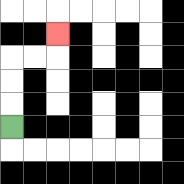{'start': '[0, 5]', 'end': '[2, 1]', 'path_directions': 'U,U,U,R,R,U', 'path_coordinates': '[[0, 5], [0, 4], [0, 3], [0, 2], [1, 2], [2, 2], [2, 1]]'}